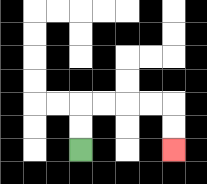{'start': '[3, 6]', 'end': '[7, 6]', 'path_directions': 'U,U,R,R,R,R,D,D', 'path_coordinates': '[[3, 6], [3, 5], [3, 4], [4, 4], [5, 4], [6, 4], [7, 4], [7, 5], [7, 6]]'}